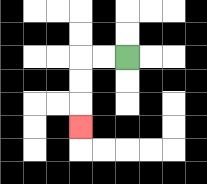{'start': '[5, 2]', 'end': '[3, 5]', 'path_directions': 'L,L,D,D,D', 'path_coordinates': '[[5, 2], [4, 2], [3, 2], [3, 3], [3, 4], [3, 5]]'}